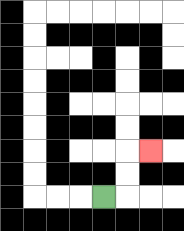{'start': '[4, 8]', 'end': '[6, 6]', 'path_directions': 'R,U,U,R', 'path_coordinates': '[[4, 8], [5, 8], [5, 7], [5, 6], [6, 6]]'}